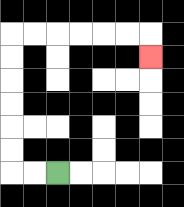{'start': '[2, 7]', 'end': '[6, 2]', 'path_directions': 'L,L,U,U,U,U,U,U,R,R,R,R,R,R,D', 'path_coordinates': '[[2, 7], [1, 7], [0, 7], [0, 6], [0, 5], [0, 4], [0, 3], [0, 2], [0, 1], [1, 1], [2, 1], [3, 1], [4, 1], [5, 1], [6, 1], [6, 2]]'}